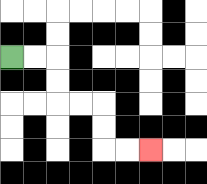{'start': '[0, 2]', 'end': '[6, 6]', 'path_directions': 'R,R,D,D,R,R,D,D,R,R', 'path_coordinates': '[[0, 2], [1, 2], [2, 2], [2, 3], [2, 4], [3, 4], [4, 4], [4, 5], [4, 6], [5, 6], [6, 6]]'}